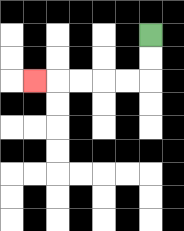{'start': '[6, 1]', 'end': '[1, 3]', 'path_directions': 'D,D,L,L,L,L,L', 'path_coordinates': '[[6, 1], [6, 2], [6, 3], [5, 3], [4, 3], [3, 3], [2, 3], [1, 3]]'}